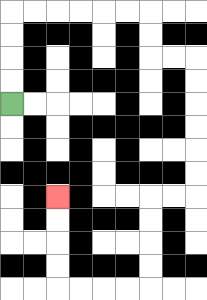{'start': '[0, 4]', 'end': '[2, 8]', 'path_directions': 'U,U,U,U,R,R,R,R,R,R,D,D,R,R,D,D,D,D,D,D,L,L,D,D,D,D,L,L,L,L,U,U,U,U', 'path_coordinates': '[[0, 4], [0, 3], [0, 2], [0, 1], [0, 0], [1, 0], [2, 0], [3, 0], [4, 0], [5, 0], [6, 0], [6, 1], [6, 2], [7, 2], [8, 2], [8, 3], [8, 4], [8, 5], [8, 6], [8, 7], [8, 8], [7, 8], [6, 8], [6, 9], [6, 10], [6, 11], [6, 12], [5, 12], [4, 12], [3, 12], [2, 12], [2, 11], [2, 10], [2, 9], [2, 8]]'}